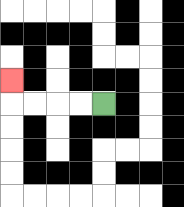{'start': '[4, 4]', 'end': '[0, 3]', 'path_directions': 'L,L,L,L,U', 'path_coordinates': '[[4, 4], [3, 4], [2, 4], [1, 4], [0, 4], [0, 3]]'}